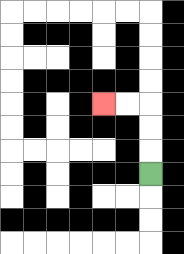{'start': '[6, 7]', 'end': '[4, 4]', 'path_directions': 'U,U,U,L,L', 'path_coordinates': '[[6, 7], [6, 6], [6, 5], [6, 4], [5, 4], [4, 4]]'}